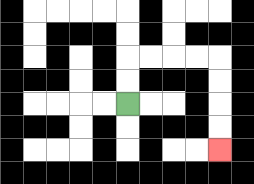{'start': '[5, 4]', 'end': '[9, 6]', 'path_directions': 'U,U,R,R,R,R,D,D,D,D', 'path_coordinates': '[[5, 4], [5, 3], [5, 2], [6, 2], [7, 2], [8, 2], [9, 2], [9, 3], [9, 4], [9, 5], [9, 6]]'}